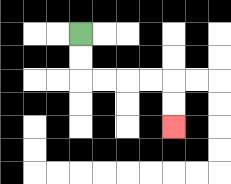{'start': '[3, 1]', 'end': '[7, 5]', 'path_directions': 'D,D,R,R,R,R,D,D', 'path_coordinates': '[[3, 1], [3, 2], [3, 3], [4, 3], [5, 3], [6, 3], [7, 3], [7, 4], [7, 5]]'}